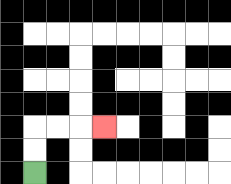{'start': '[1, 7]', 'end': '[4, 5]', 'path_directions': 'U,U,R,R,R', 'path_coordinates': '[[1, 7], [1, 6], [1, 5], [2, 5], [3, 5], [4, 5]]'}